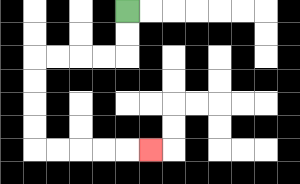{'start': '[5, 0]', 'end': '[6, 6]', 'path_directions': 'D,D,L,L,L,L,D,D,D,D,R,R,R,R,R', 'path_coordinates': '[[5, 0], [5, 1], [5, 2], [4, 2], [3, 2], [2, 2], [1, 2], [1, 3], [1, 4], [1, 5], [1, 6], [2, 6], [3, 6], [4, 6], [5, 6], [6, 6]]'}